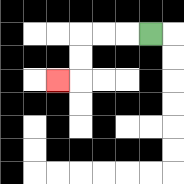{'start': '[6, 1]', 'end': '[2, 3]', 'path_directions': 'L,L,L,D,D,L', 'path_coordinates': '[[6, 1], [5, 1], [4, 1], [3, 1], [3, 2], [3, 3], [2, 3]]'}